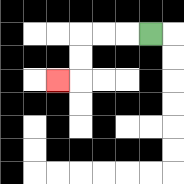{'start': '[6, 1]', 'end': '[2, 3]', 'path_directions': 'L,L,L,D,D,L', 'path_coordinates': '[[6, 1], [5, 1], [4, 1], [3, 1], [3, 2], [3, 3], [2, 3]]'}